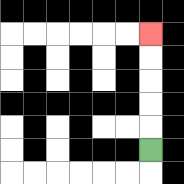{'start': '[6, 6]', 'end': '[6, 1]', 'path_directions': 'U,U,U,U,U', 'path_coordinates': '[[6, 6], [6, 5], [6, 4], [6, 3], [6, 2], [6, 1]]'}